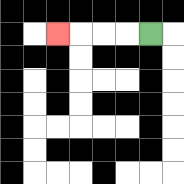{'start': '[6, 1]', 'end': '[2, 1]', 'path_directions': 'L,L,L,L', 'path_coordinates': '[[6, 1], [5, 1], [4, 1], [3, 1], [2, 1]]'}